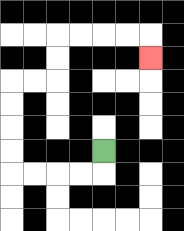{'start': '[4, 6]', 'end': '[6, 2]', 'path_directions': 'D,L,L,L,L,U,U,U,U,R,R,U,U,R,R,R,R,D', 'path_coordinates': '[[4, 6], [4, 7], [3, 7], [2, 7], [1, 7], [0, 7], [0, 6], [0, 5], [0, 4], [0, 3], [1, 3], [2, 3], [2, 2], [2, 1], [3, 1], [4, 1], [5, 1], [6, 1], [6, 2]]'}